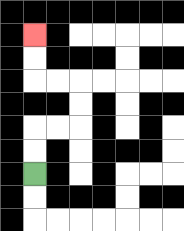{'start': '[1, 7]', 'end': '[1, 1]', 'path_directions': 'U,U,R,R,U,U,L,L,U,U', 'path_coordinates': '[[1, 7], [1, 6], [1, 5], [2, 5], [3, 5], [3, 4], [3, 3], [2, 3], [1, 3], [1, 2], [1, 1]]'}